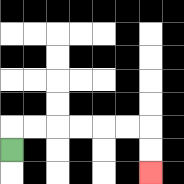{'start': '[0, 6]', 'end': '[6, 7]', 'path_directions': 'U,R,R,R,R,R,R,D,D', 'path_coordinates': '[[0, 6], [0, 5], [1, 5], [2, 5], [3, 5], [4, 5], [5, 5], [6, 5], [6, 6], [6, 7]]'}